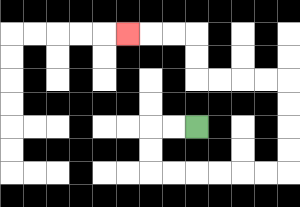{'start': '[8, 5]', 'end': '[5, 1]', 'path_directions': 'L,L,D,D,R,R,R,R,R,R,U,U,U,U,L,L,L,L,U,U,L,L,L', 'path_coordinates': '[[8, 5], [7, 5], [6, 5], [6, 6], [6, 7], [7, 7], [8, 7], [9, 7], [10, 7], [11, 7], [12, 7], [12, 6], [12, 5], [12, 4], [12, 3], [11, 3], [10, 3], [9, 3], [8, 3], [8, 2], [8, 1], [7, 1], [6, 1], [5, 1]]'}